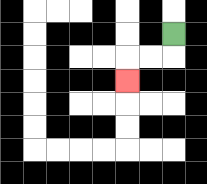{'start': '[7, 1]', 'end': '[5, 3]', 'path_directions': 'D,L,L,D', 'path_coordinates': '[[7, 1], [7, 2], [6, 2], [5, 2], [5, 3]]'}